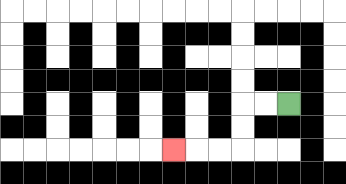{'start': '[12, 4]', 'end': '[7, 6]', 'path_directions': 'L,L,D,D,L,L,L', 'path_coordinates': '[[12, 4], [11, 4], [10, 4], [10, 5], [10, 6], [9, 6], [8, 6], [7, 6]]'}